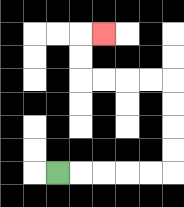{'start': '[2, 7]', 'end': '[4, 1]', 'path_directions': 'R,R,R,R,R,U,U,U,U,L,L,L,L,U,U,R', 'path_coordinates': '[[2, 7], [3, 7], [4, 7], [5, 7], [6, 7], [7, 7], [7, 6], [7, 5], [7, 4], [7, 3], [6, 3], [5, 3], [4, 3], [3, 3], [3, 2], [3, 1], [4, 1]]'}